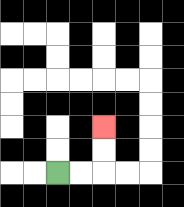{'start': '[2, 7]', 'end': '[4, 5]', 'path_directions': 'R,R,U,U', 'path_coordinates': '[[2, 7], [3, 7], [4, 7], [4, 6], [4, 5]]'}